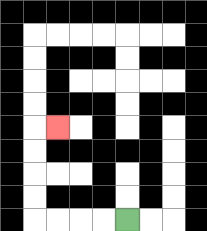{'start': '[5, 9]', 'end': '[2, 5]', 'path_directions': 'L,L,L,L,U,U,U,U,R', 'path_coordinates': '[[5, 9], [4, 9], [3, 9], [2, 9], [1, 9], [1, 8], [1, 7], [1, 6], [1, 5], [2, 5]]'}